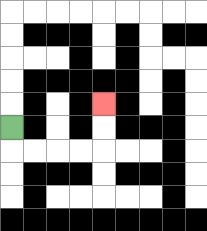{'start': '[0, 5]', 'end': '[4, 4]', 'path_directions': 'D,R,R,R,R,U,U', 'path_coordinates': '[[0, 5], [0, 6], [1, 6], [2, 6], [3, 6], [4, 6], [4, 5], [4, 4]]'}